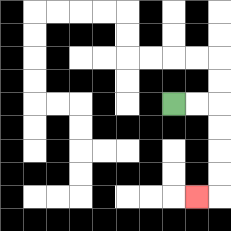{'start': '[7, 4]', 'end': '[8, 8]', 'path_directions': 'R,R,D,D,D,D,L', 'path_coordinates': '[[7, 4], [8, 4], [9, 4], [9, 5], [9, 6], [9, 7], [9, 8], [8, 8]]'}